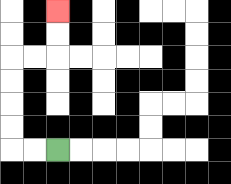{'start': '[2, 6]', 'end': '[2, 0]', 'path_directions': 'L,L,U,U,U,U,R,R,U,U', 'path_coordinates': '[[2, 6], [1, 6], [0, 6], [0, 5], [0, 4], [0, 3], [0, 2], [1, 2], [2, 2], [2, 1], [2, 0]]'}